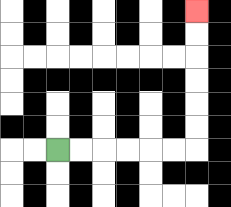{'start': '[2, 6]', 'end': '[8, 0]', 'path_directions': 'R,R,R,R,R,R,U,U,U,U,U,U', 'path_coordinates': '[[2, 6], [3, 6], [4, 6], [5, 6], [6, 6], [7, 6], [8, 6], [8, 5], [8, 4], [8, 3], [8, 2], [8, 1], [8, 0]]'}